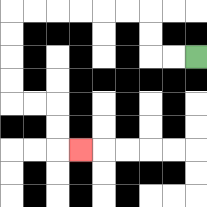{'start': '[8, 2]', 'end': '[3, 6]', 'path_directions': 'L,L,U,U,L,L,L,L,L,L,D,D,D,D,R,R,D,D,R', 'path_coordinates': '[[8, 2], [7, 2], [6, 2], [6, 1], [6, 0], [5, 0], [4, 0], [3, 0], [2, 0], [1, 0], [0, 0], [0, 1], [0, 2], [0, 3], [0, 4], [1, 4], [2, 4], [2, 5], [2, 6], [3, 6]]'}